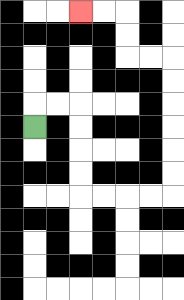{'start': '[1, 5]', 'end': '[3, 0]', 'path_directions': 'U,R,R,D,D,D,D,R,R,R,R,U,U,U,U,U,U,L,L,U,U,L,L', 'path_coordinates': '[[1, 5], [1, 4], [2, 4], [3, 4], [3, 5], [3, 6], [3, 7], [3, 8], [4, 8], [5, 8], [6, 8], [7, 8], [7, 7], [7, 6], [7, 5], [7, 4], [7, 3], [7, 2], [6, 2], [5, 2], [5, 1], [5, 0], [4, 0], [3, 0]]'}